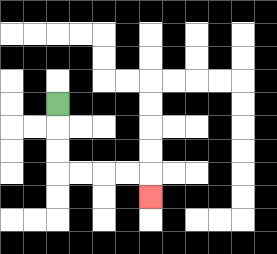{'start': '[2, 4]', 'end': '[6, 8]', 'path_directions': 'D,D,D,R,R,R,R,D', 'path_coordinates': '[[2, 4], [2, 5], [2, 6], [2, 7], [3, 7], [4, 7], [5, 7], [6, 7], [6, 8]]'}